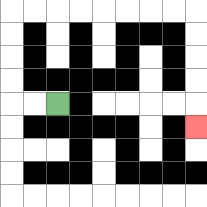{'start': '[2, 4]', 'end': '[8, 5]', 'path_directions': 'L,L,U,U,U,U,R,R,R,R,R,R,R,R,D,D,D,D,D', 'path_coordinates': '[[2, 4], [1, 4], [0, 4], [0, 3], [0, 2], [0, 1], [0, 0], [1, 0], [2, 0], [3, 0], [4, 0], [5, 0], [6, 0], [7, 0], [8, 0], [8, 1], [8, 2], [8, 3], [8, 4], [8, 5]]'}